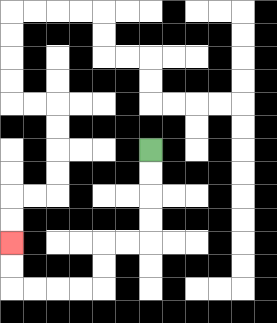{'start': '[6, 6]', 'end': '[0, 10]', 'path_directions': 'D,D,D,D,L,L,D,D,L,L,L,L,U,U', 'path_coordinates': '[[6, 6], [6, 7], [6, 8], [6, 9], [6, 10], [5, 10], [4, 10], [4, 11], [4, 12], [3, 12], [2, 12], [1, 12], [0, 12], [0, 11], [0, 10]]'}